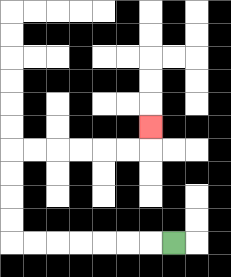{'start': '[7, 10]', 'end': '[6, 5]', 'path_directions': 'L,L,L,L,L,L,L,U,U,U,U,R,R,R,R,R,R,U', 'path_coordinates': '[[7, 10], [6, 10], [5, 10], [4, 10], [3, 10], [2, 10], [1, 10], [0, 10], [0, 9], [0, 8], [0, 7], [0, 6], [1, 6], [2, 6], [3, 6], [4, 6], [5, 6], [6, 6], [6, 5]]'}